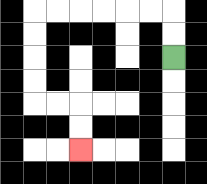{'start': '[7, 2]', 'end': '[3, 6]', 'path_directions': 'U,U,L,L,L,L,L,L,D,D,D,D,R,R,D,D', 'path_coordinates': '[[7, 2], [7, 1], [7, 0], [6, 0], [5, 0], [4, 0], [3, 0], [2, 0], [1, 0], [1, 1], [1, 2], [1, 3], [1, 4], [2, 4], [3, 4], [3, 5], [3, 6]]'}